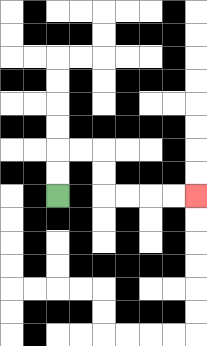{'start': '[2, 8]', 'end': '[8, 8]', 'path_directions': 'U,U,R,R,D,D,R,R,R,R', 'path_coordinates': '[[2, 8], [2, 7], [2, 6], [3, 6], [4, 6], [4, 7], [4, 8], [5, 8], [6, 8], [7, 8], [8, 8]]'}